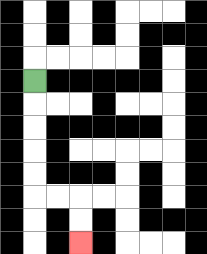{'start': '[1, 3]', 'end': '[3, 10]', 'path_directions': 'D,D,D,D,D,R,R,D,D', 'path_coordinates': '[[1, 3], [1, 4], [1, 5], [1, 6], [1, 7], [1, 8], [2, 8], [3, 8], [3, 9], [3, 10]]'}